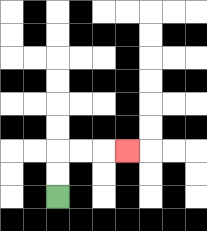{'start': '[2, 8]', 'end': '[5, 6]', 'path_directions': 'U,U,R,R,R', 'path_coordinates': '[[2, 8], [2, 7], [2, 6], [3, 6], [4, 6], [5, 6]]'}